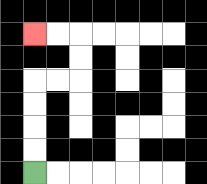{'start': '[1, 7]', 'end': '[1, 1]', 'path_directions': 'U,U,U,U,R,R,U,U,L,L', 'path_coordinates': '[[1, 7], [1, 6], [1, 5], [1, 4], [1, 3], [2, 3], [3, 3], [3, 2], [3, 1], [2, 1], [1, 1]]'}